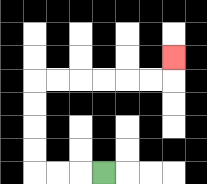{'start': '[4, 7]', 'end': '[7, 2]', 'path_directions': 'L,L,L,U,U,U,U,R,R,R,R,R,R,U', 'path_coordinates': '[[4, 7], [3, 7], [2, 7], [1, 7], [1, 6], [1, 5], [1, 4], [1, 3], [2, 3], [3, 3], [4, 3], [5, 3], [6, 3], [7, 3], [7, 2]]'}